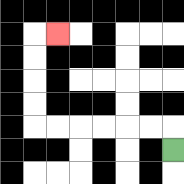{'start': '[7, 6]', 'end': '[2, 1]', 'path_directions': 'U,L,L,L,L,L,L,U,U,U,U,R', 'path_coordinates': '[[7, 6], [7, 5], [6, 5], [5, 5], [4, 5], [3, 5], [2, 5], [1, 5], [1, 4], [1, 3], [1, 2], [1, 1], [2, 1]]'}